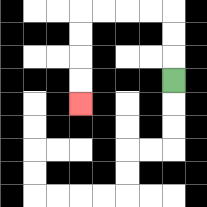{'start': '[7, 3]', 'end': '[3, 4]', 'path_directions': 'U,U,U,L,L,L,L,D,D,D,D', 'path_coordinates': '[[7, 3], [7, 2], [7, 1], [7, 0], [6, 0], [5, 0], [4, 0], [3, 0], [3, 1], [3, 2], [3, 3], [3, 4]]'}